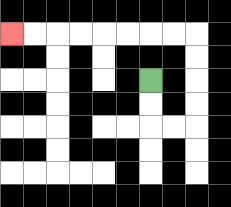{'start': '[6, 3]', 'end': '[0, 1]', 'path_directions': 'D,D,R,R,U,U,U,U,L,L,L,L,L,L,L,L', 'path_coordinates': '[[6, 3], [6, 4], [6, 5], [7, 5], [8, 5], [8, 4], [8, 3], [8, 2], [8, 1], [7, 1], [6, 1], [5, 1], [4, 1], [3, 1], [2, 1], [1, 1], [0, 1]]'}